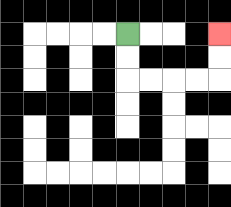{'start': '[5, 1]', 'end': '[9, 1]', 'path_directions': 'D,D,R,R,R,R,U,U', 'path_coordinates': '[[5, 1], [5, 2], [5, 3], [6, 3], [7, 3], [8, 3], [9, 3], [9, 2], [9, 1]]'}